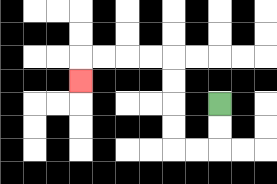{'start': '[9, 4]', 'end': '[3, 3]', 'path_directions': 'D,D,L,L,U,U,U,U,L,L,L,L,D', 'path_coordinates': '[[9, 4], [9, 5], [9, 6], [8, 6], [7, 6], [7, 5], [7, 4], [7, 3], [7, 2], [6, 2], [5, 2], [4, 2], [3, 2], [3, 3]]'}